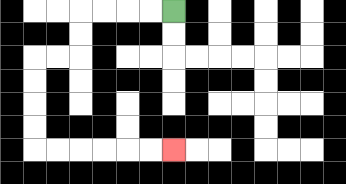{'start': '[7, 0]', 'end': '[7, 6]', 'path_directions': 'L,L,L,L,D,D,L,L,D,D,D,D,R,R,R,R,R,R', 'path_coordinates': '[[7, 0], [6, 0], [5, 0], [4, 0], [3, 0], [3, 1], [3, 2], [2, 2], [1, 2], [1, 3], [1, 4], [1, 5], [1, 6], [2, 6], [3, 6], [4, 6], [5, 6], [6, 6], [7, 6]]'}